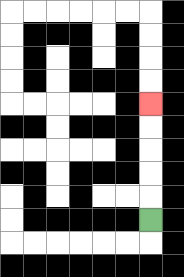{'start': '[6, 9]', 'end': '[6, 4]', 'path_directions': 'U,U,U,U,U', 'path_coordinates': '[[6, 9], [6, 8], [6, 7], [6, 6], [6, 5], [6, 4]]'}